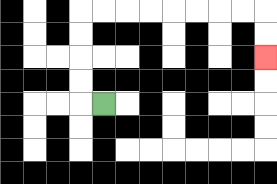{'start': '[4, 4]', 'end': '[11, 2]', 'path_directions': 'L,U,U,U,U,R,R,R,R,R,R,R,R,D,D', 'path_coordinates': '[[4, 4], [3, 4], [3, 3], [3, 2], [3, 1], [3, 0], [4, 0], [5, 0], [6, 0], [7, 0], [8, 0], [9, 0], [10, 0], [11, 0], [11, 1], [11, 2]]'}